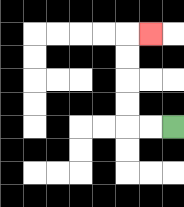{'start': '[7, 5]', 'end': '[6, 1]', 'path_directions': 'L,L,U,U,U,U,R', 'path_coordinates': '[[7, 5], [6, 5], [5, 5], [5, 4], [5, 3], [5, 2], [5, 1], [6, 1]]'}